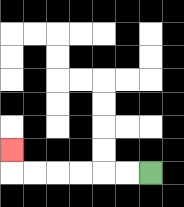{'start': '[6, 7]', 'end': '[0, 6]', 'path_directions': 'L,L,L,L,L,L,U', 'path_coordinates': '[[6, 7], [5, 7], [4, 7], [3, 7], [2, 7], [1, 7], [0, 7], [0, 6]]'}